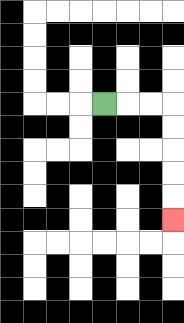{'start': '[4, 4]', 'end': '[7, 9]', 'path_directions': 'R,R,R,D,D,D,D,D', 'path_coordinates': '[[4, 4], [5, 4], [6, 4], [7, 4], [7, 5], [7, 6], [7, 7], [7, 8], [7, 9]]'}